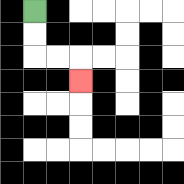{'start': '[1, 0]', 'end': '[3, 3]', 'path_directions': 'D,D,R,R,D', 'path_coordinates': '[[1, 0], [1, 1], [1, 2], [2, 2], [3, 2], [3, 3]]'}